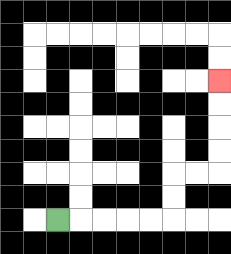{'start': '[2, 9]', 'end': '[9, 3]', 'path_directions': 'R,R,R,R,R,U,U,R,R,U,U,U,U', 'path_coordinates': '[[2, 9], [3, 9], [4, 9], [5, 9], [6, 9], [7, 9], [7, 8], [7, 7], [8, 7], [9, 7], [9, 6], [9, 5], [9, 4], [9, 3]]'}